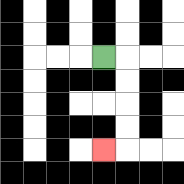{'start': '[4, 2]', 'end': '[4, 6]', 'path_directions': 'R,D,D,D,D,L', 'path_coordinates': '[[4, 2], [5, 2], [5, 3], [5, 4], [5, 5], [5, 6], [4, 6]]'}